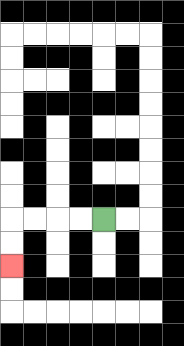{'start': '[4, 9]', 'end': '[0, 11]', 'path_directions': 'L,L,L,L,D,D', 'path_coordinates': '[[4, 9], [3, 9], [2, 9], [1, 9], [0, 9], [0, 10], [0, 11]]'}